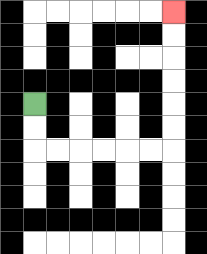{'start': '[1, 4]', 'end': '[7, 0]', 'path_directions': 'D,D,R,R,R,R,R,R,U,U,U,U,U,U', 'path_coordinates': '[[1, 4], [1, 5], [1, 6], [2, 6], [3, 6], [4, 6], [5, 6], [6, 6], [7, 6], [7, 5], [7, 4], [7, 3], [7, 2], [7, 1], [7, 0]]'}